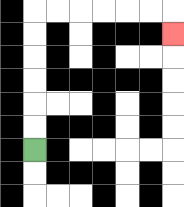{'start': '[1, 6]', 'end': '[7, 1]', 'path_directions': 'U,U,U,U,U,U,R,R,R,R,R,R,D', 'path_coordinates': '[[1, 6], [1, 5], [1, 4], [1, 3], [1, 2], [1, 1], [1, 0], [2, 0], [3, 0], [4, 0], [5, 0], [6, 0], [7, 0], [7, 1]]'}